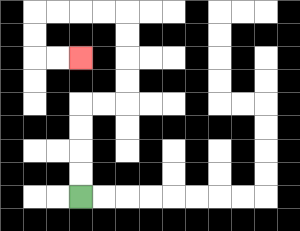{'start': '[3, 8]', 'end': '[3, 2]', 'path_directions': 'U,U,U,U,R,R,U,U,U,U,L,L,L,L,D,D,R,R', 'path_coordinates': '[[3, 8], [3, 7], [3, 6], [3, 5], [3, 4], [4, 4], [5, 4], [5, 3], [5, 2], [5, 1], [5, 0], [4, 0], [3, 0], [2, 0], [1, 0], [1, 1], [1, 2], [2, 2], [3, 2]]'}